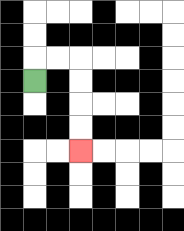{'start': '[1, 3]', 'end': '[3, 6]', 'path_directions': 'U,R,R,D,D,D,D', 'path_coordinates': '[[1, 3], [1, 2], [2, 2], [3, 2], [3, 3], [3, 4], [3, 5], [3, 6]]'}